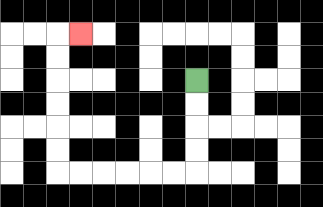{'start': '[8, 3]', 'end': '[3, 1]', 'path_directions': 'D,D,D,D,L,L,L,L,L,L,U,U,U,U,U,U,R', 'path_coordinates': '[[8, 3], [8, 4], [8, 5], [8, 6], [8, 7], [7, 7], [6, 7], [5, 7], [4, 7], [3, 7], [2, 7], [2, 6], [2, 5], [2, 4], [2, 3], [2, 2], [2, 1], [3, 1]]'}